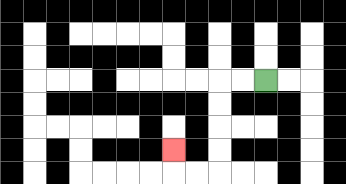{'start': '[11, 3]', 'end': '[7, 6]', 'path_directions': 'L,L,D,D,D,D,L,L,U', 'path_coordinates': '[[11, 3], [10, 3], [9, 3], [9, 4], [9, 5], [9, 6], [9, 7], [8, 7], [7, 7], [7, 6]]'}